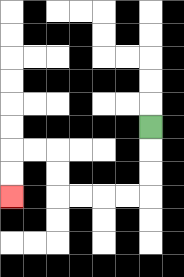{'start': '[6, 5]', 'end': '[0, 8]', 'path_directions': 'D,D,D,L,L,L,L,U,U,L,L,D,D', 'path_coordinates': '[[6, 5], [6, 6], [6, 7], [6, 8], [5, 8], [4, 8], [3, 8], [2, 8], [2, 7], [2, 6], [1, 6], [0, 6], [0, 7], [0, 8]]'}